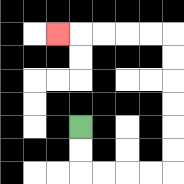{'start': '[3, 5]', 'end': '[2, 1]', 'path_directions': 'D,D,R,R,R,R,U,U,U,U,U,U,L,L,L,L,L', 'path_coordinates': '[[3, 5], [3, 6], [3, 7], [4, 7], [5, 7], [6, 7], [7, 7], [7, 6], [7, 5], [7, 4], [7, 3], [7, 2], [7, 1], [6, 1], [5, 1], [4, 1], [3, 1], [2, 1]]'}